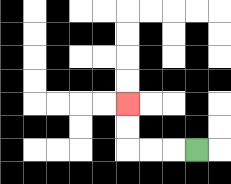{'start': '[8, 6]', 'end': '[5, 4]', 'path_directions': 'L,L,L,U,U', 'path_coordinates': '[[8, 6], [7, 6], [6, 6], [5, 6], [5, 5], [5, 4]]'}